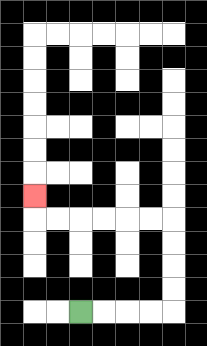{'start': '[3, 13]', 'end': '[1, 8]', 'path_directions': 'R,R,R,R,U,U,U,U,L,L,L,L,L,L,U', 'path_coordinates': '[[3, 13], [4, 13], [5, 13], [6, 13], [7, 13], [7, 12], [7, 11], [7, 10], [7, 9], [6, 9], [5, 9], [4, 9], [3, 9], [2, 9], [1, 9], [1, 8]]'}